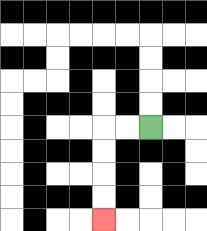{'start': '[6, 5]', 'end': '[4, 9]', 'path_directions': 'L,L,D,D,D,D', 'path_coordinates': '[[6, 5], [5, 5], [4, 5], [4, 6], [4, 7], [4, 8], [4, 9]]'}